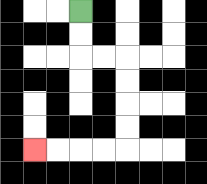{'start': '[3, 0]', 'end': '[1, 6]', 'path_directions': 'D,D,R,R,D,D,D,D,L,L,L,L', 'path_coordinates': '[[3, 0], [3, 1], [3, 2], [4, 2], [5, 2], [5, 3], [5, 4], [5, 5], [5, 6], [4, 6], [3, 6], [2, 6], [1, 6]]'}